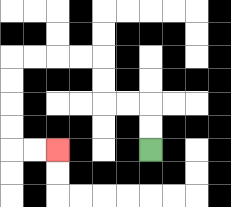{'start': '[6, 6]', 'end': '[2, 6]', 'path_directions': 'U,U,L,L,U,U,L,L,L,L,D,D,D,D,R,R', 'path_coordinates': '[[6, 6], [6, 5], [6, 4], [5, 4], [4, 4], [4, 3], [4, 2], [3, 2], [2, 2], [1, 2], [0, 2], [0, 3], [0, 4], [0, 5], [0, 6], [1, 6], [2, 6]]'}